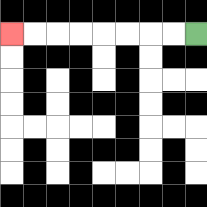{'start': '[8, 1]', 'end': '[0, 1]', 'path_directions': 'L,L,L,L,L,L,L,L', 'path_coordinates': '[[8, 1], [7, 1], [6, 1], [5, 1], [4, 1], [3, 1], [2, 1], [1, 1], [0, 1]]'}